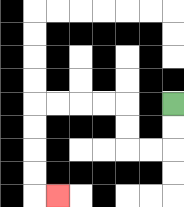{'start': '[7, 4]', 'end': '[2, 8]', 'path_directions': 'D,D,L,L,U,U,L,L,L,L,D,D,D,D,R', 'path_coordinates': '[[7, 4], [7, 5], [7, 6], [6, 6], [5, 6], [5, 5], [5, 4], [4, 4], [3, 4], [2, 4], [1, 4], [1, 5], [1, 6], [1, 7], [1, 8], [2, 8]]'}